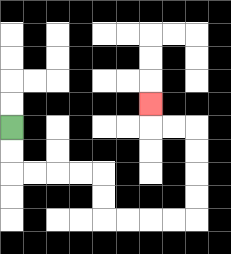{'start': '[0, 5]', 'end': '[6, 4]', 'path_directions': 'D,D,R,R,R,R,D,D,R,R,R,R,U,U,U,U,L,L,U', 'path_coordinates': '[[0, 5], [0, 6], [0, 7], [1, 7], [2, 7], [3, 7], [4, 7], [4, 8], [4, 9], [5, 9], [6, 9], [7, 9], [8, 9], [8, 8], [8, 7], [8, 6], [8, 5], [7, 5], [6, 5], [6, 4]]'}